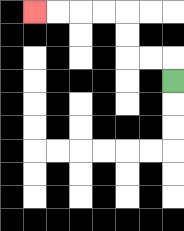{'start': '[7, 3]', 'end': '[1, 0]', 'path_directions': 'U,L,L,U,U,L,L,L,L', 'path_coordinates': '[[7, 3], [7, 2], [6, 2], [5, 2], [5, 1], [5, 0], [4, 0], [3, 0], [2, 0], [1, 0]]'}